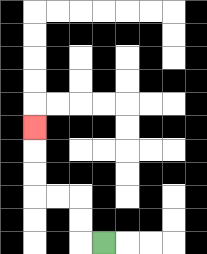{'start': '[4, 10]', 'end': '[1, 5]', 'path_directions': 'L,U,U,L,L,U,U,U', 'path_coordinates': '[[4, 10], [3, 10], [3, 9], [3, 8], [2, 8], [1, 8], [1, 7], [1, 6], [1, 5]]'}